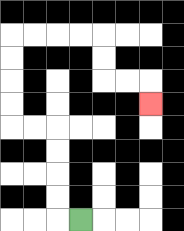{'start': '[3, 9]', 'end': '[6, 4]', 'path_directions': 'L,U,U,U,U,L,L,U,U,U,U,R,R,R,R,D,D,R,R,D', 'path_coordinates': '[[3, 9], [2, 9], [2, 8], [2, 7], [2, 6], [2, 5], [1, 5], [0, 5], [0, 4], [0, 3], [0, 2], [0, 1], [1, 1], [2, 1], [3, 1], [4, 1], [4, 2], [4, 3], [5, 3], [6, 3], [6, 4]]'}